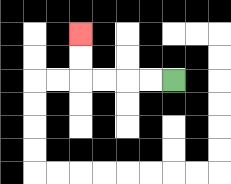{'start': '[7, 3]', 'end': '[3, 1]', 'path_directions': 'L,L,L,L,U,U', 'path_coordinates': '[[7, 3], [6, 3], [5, 3], [4, 3], [3, 3], [3, 2], [3, 1]]'}